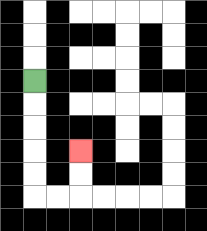{'start': '[1, 3]', 'end': '[3, 6]', 'path_directions': 'D,D,D,D,D,R,R,U,U', 'path_coordinates': '[[1, 3], [1, 4], [1, 5], [1, 6], [1, 7], [1, 8], [2, 8], [3, 8], [3, 7], [3, 6]]'}